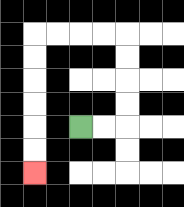{'start': '[3, 5]', 'end': '[1, 7]', 'path_directions': 'R,R,U,U,U,U,L,L,L,L,D,D,D,D,D,D', 'path_coordinates': '[[3, 5], [4, 5], [5, 5], [5, 4], [5, 3], [5, 2], [5, 1], [4, 1], [3, 1], [2, 1], [1, 1], [1, 2], [1, 3], [1, 4], [1, 5], [1, 6], [1, 7]]'}